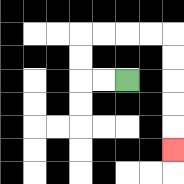{'start': '[5, 3]', 'end': '[7, 6]', 'path_directions': 'L,L,U,U,R,R,R,R,D,D,D,D,D', 'path_coordinates': '[[5, 3], [4, 3], [3, 3], [3, 2], [3, 1], [4, 1], [5, 1], [6, 1], [7, 1], [7, 2], [7, 3], [7, 4], [7, 5], [7, 6]]'}